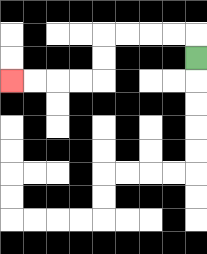{'start': '[8, 2]', 'end': '[0, 3]', 'path_directions': 'U,L,L,L,L,D,D,L,L,L,L', 'path_coordinates': '[[8, 2], [8, 1], [7, 1], [6, 1], [5, 1], [4, 1], [4, 2], [4, 3], [3, 3], [2, 3], [1, 3], [0, 3]]'}